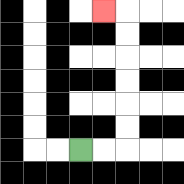{'start': '[3, 6]', 'end': '[4, 0]', 'path_directions': 'R,R,U,U,U,U,U,U,L', 'path_coordinates': '[[3, 6], [4, 6], [5, 6], [5, 5], [5, 4], [5, 3], [5, 2], [5, 1], [5, 0], [4, 0]]'}